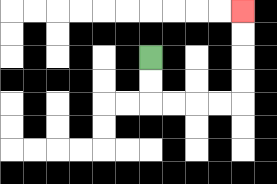{'start': '[6, 2]', 'end': '[10, 0]', 'path_directions': 'D,D,R,R,R,R,U,U,U,U', 'path_coordinates': '[[6, 2], [6, 3], [6, 4], [7, 4], [8, 4], [9, 4], [10, 4], [10, 3], [10, 2], [10, 1], [10, 0]]'}